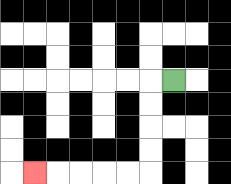{'start': '[7, 3]', 'end': '[1, 7]', 'path_directions': 'L,D,D,D,D,L,L,L,L,L', 'path_coordinates': '[[7, 3], [6, 3], [6, 4], [6, 5], [6, 6], [6, 7], [5, 7], [4, 7], [3, 7], [2, 7], [1, 7]]'}